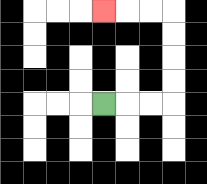{'start': '[4, 4]', 'end': '[4, 0]', 'path_directions': 'R,R,R,U,U,U,U,L,L,L', 'path_coordinates': '[[4, 4], [5, 4], [6, 4], [7, 4], [7, 3], [7, 2], [7, 1], [7, 0], [6, 0], [5, 0], [4, 0]]'}